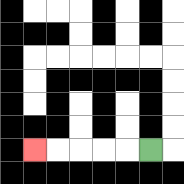{'start': '[6, 6]', 'end': '[1, 6]', 'path_directions': 'L,L,L,L,L', 'path_coordinates': '[[6, 6], [5, 6], [4, 6], [3, 6], [2, 6], [1, 6]]'}